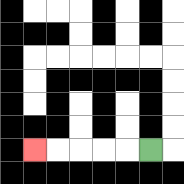{'start': '[6, 6]', 'end': '[1, 6]', 'path_directions': 'L,L,L,L,L', 'path_coordinates': '[[6, 6], [5, 6], [4, 6], [3, 6], [2, 6], [1, 6]]'}